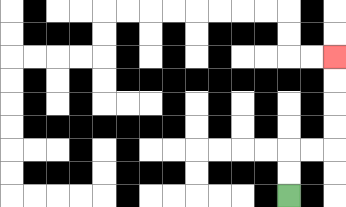{'start': '[12, 8]', 'end': '[14, 2]', 'path_directions': 'U,U,R,R,U,U,U,U', 'path_coordinates': '[[12, 8], [12, 7], [12, 6], [13, 6], [14, 6], [14, 5], [14, 4], [14, 3], [14, 2]]'}